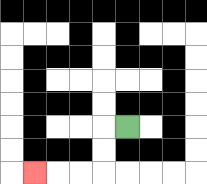{'start': '[5, 5]', 'end': '[1, 7]', 'path_directions': 'L,D,D,L,L,L', 'path_coordinates': '[[5, 5], [4, 5], [4, 6], [4, 7], [3, 7], [2, 7], [1, 7]]'}